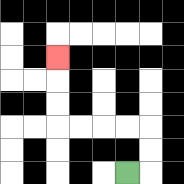{'start': '[5, 7]', 'end': '[2, 2]', 'path_directions': 'R,U,U,L,L,L,L,U,U,U', 'path_coordinates': '[[5, 7], [6, 7], [6, 6], [6, 5], [5, 5], [4, 5], [3, 5], [2, 5], [2, 4], [2, 3], [2, 2]]'}